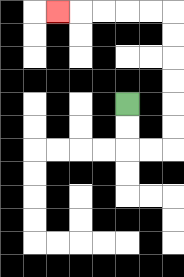{'start': '[5, 4]', 'end': '[2, 0]', 'path_directions': 'D,D,R,R,U,U,U,U,U,U,L,L,L,L,L', 'path_coordinates': '[[5, 4], [5, 5], [5, 6], [6, 6], [7, 6], [7, 5], [7, 4], [7, 3], [7, 2], [7, 1], [7, 0], [6, 0], [5, 0], [4, 0], [3, 0], [2, 0]]'}